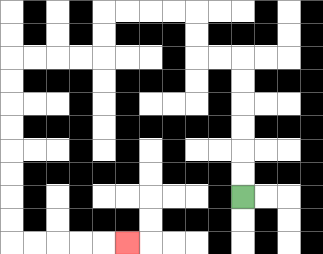{'start': '[10, 8]', 'end': '[5, 10]', 'path_directions': 'U,U,U,U,U,U,L,L,U,U,L,L,L,L,D,D,L,L,L,L,D,D,D,D,D,D,D,D,R,R,R,R,R', 'path_coordinates': '[[10, 8], [10, 7], [10, 6], [10, 5], [10, 4], [10, 3], [10, 2], [9, 2], [8, 2], [8, 1], [8, 0], [7, 0], [6, 0], [5, 0], [4, 0], [4, 1], [4, 2], [3, 2], [2, 2], [1, 2], [0, 2], [0, 3], [0, 4], [0, 5], [0, 6], [0, 7], [0, 8], [0, 9], [0, 10], [1, 10], [2, 10], [3, 10], [4, 10], [5, 10]]'}